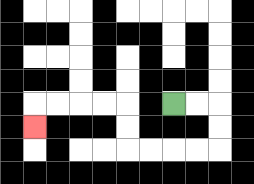{'start': '[7, 4]', 'end': '[1, 5]', 'path_directions': 'R,R,D,D,L,L,L,L,U,U,L,L,L,L,D', 'path_coordinates': '[[7, 4], [8, 4], [9, 4], [9, 5], [9, 6], [8, 6], [7, 6], [6, 6], [5, 6], [5, 5], [5, 4], [4, 4], [3, 4], [2, 4], [1, 4], [1, 5]]'}